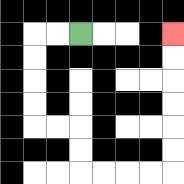{'start': '[3, 1]', 'end': '[7, 1]', 'path_directions': 'L,L,D,D,D,D,R,R,D,D,R,R,R,R,U,U,U,U,U,U', 'path_coordinates': '[[3, 1], [2, 1], [1, 1], [1, 2], [1, 3], [1, 4], [1, 5], [2, 5], [3, 5], [3, 6], [3, 7], [4, 7], [5, 7], [6, 7], [7, 7], [7, 6], [7, 5], [7, 4], [7, 3], [7, 2], [7, 1]]'}